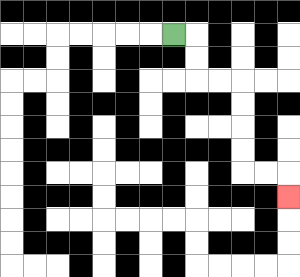{'start': '[7, 1]', 'end': '[12, 8]', 'path_directions': 'R,D,D,R,R,D,D,D,D,R,R,D', 'path_coordinates': '[[7, 1], [8, 1], [8, 2], [8, 3], [9, 3], [10, 3], [10, 4], [10, 5], [10, 6], [10, 7], [11, 7], [12, 7], [12, 8]]'}